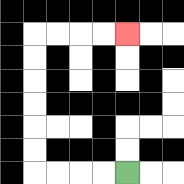{'start': '[5, 7]', 'end': '[5, 1]', 'path_directions': 'L,L,L,L,U,U,U,U,U,U,R,R,R,R', 'path_coordinates': '[[5, 7], [4, 7], [3, 7], [2, 7], [1, 7], [1, 6], [1, 5], [1, 4], [1, 3], [1, 2], [1, 1], [2, 1], [3, 1], [4, 1], [5, 1]]'}